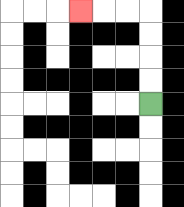{'start': '[6, 4]', 'end': '[3, 0]', 'path_directions': 'U,U,U,U,L,L,L', 'path_coordinates': '[[6, 4], [6, 3], [6, 2], [6, 1], [6, 0], [5, 0], [4, 0], [3, 0]]'}